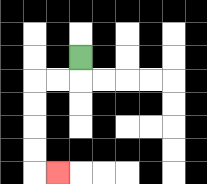{'start': '[3, 2]', 'end': '[2, 7]', 'path_directions': 'D,L,L,D,D,D,D,R', 'path_coordinates': '[[3, 2], [3, 3], [2, 3], [1, 3], [1, 4], [1, 5], [1, 6], [1, 7], [2, 7]]'}